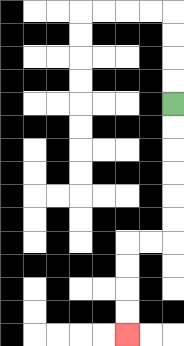{'start': '[7, 4]', 'end': '[5, 14]', 'path_directions': 'D,D,D,D,D,D,L,L,D,D,D,D', 'path_coordinates': '[[7, 4], [7, 5], [7, 6], [7, 7], [7, 8], [7, 9], [7, 10], [6, 10], [5, 10], [5, 11], [5, 12], [5, 13], [5, 14]]'}